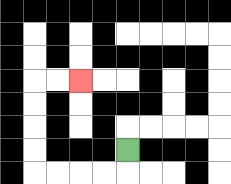{'start': '[5, 6]', 'end': '[3, 3]', 'path_directions': 'D,L,L,L,L,U,U,U,U,R,R', 'path_coordinates': '[[5, 6], [5, 7], [4, 7], [3, 7], [2, 7], [1, 7], [1, 6], [1, 5], [1, 4], [1, 3], [2, 3], [3, 3]]'}